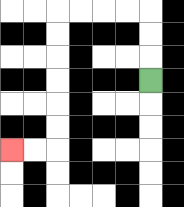{'start': '[6, 3]', 'end': '[0, 6]', 'path_directions': 'U,U,U,L,L,L,L,D,D,D,D,D,D,L,L', 'path_coordinates': '[[6, 3], [6, 2], [6, 1], [6, 0], [5, 0], [4, 0], [3, 0], [2, 0], [2, 1], [2, 2], [2, 3], [2, 4], [2, 5], [2, 6], [1, 6], [0, 6]]'}